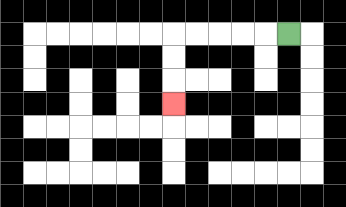{'start': '[12, 1]', 'end': '[7, 4]', 'path_directions': 'L,L,L,L,L,D,D,D', 'path_coordinates': '[[12, 1], [11, 1], [10, 1], [9, 1], [8, 1], [7, 1], [7, 2], [7, 3], [7, 4]]'}